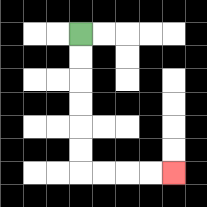{'start': '[3, 1]', 'end': '[7, 7]', 'path_directions': 'D,D,D,D,D,D,R,R,R,R', 'path_coordinates': '[[3, 1], [3, 2], [3, 3], [3, 4], [3, 5], [3, 6], [3, 7], [4, 7], [5, 7], [6, 7], [7, 7]]'}